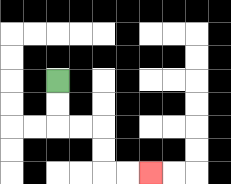{'start': '[2, 3]', 'end': '[6, 7]', 'path_directions': 'D,D,R,R,D,D,R,R', 'path_coordinates': '[[2, 3], [2, 4], [2, 5], [3, 5], [4, 5], [4, 6], [4, 7], [5, 7], [6, 7]]'}